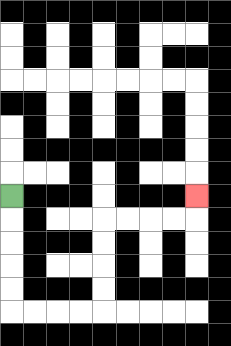{'start': '[0, 8]', 'end': '[8, 8]', 'path_directions': 'D,D,D,D,D,R,R,R,R,U,U,U,U,R,R,R,R,U', 'path_coordinates': '[[0, 8], [0, 9], [0, 10], [0, 11], [0, 12], [0, 13], [1, 13], [2, 13], [3, 13], [4, 13], [4, 12], [4, 11], [4, 10], [4, 9], [5, 9], [6, 9], [7, 9], [8, 9], [8, 8]]'}